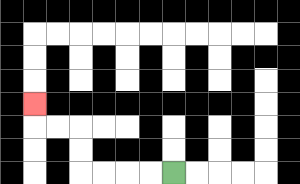{'start': '[7, 7]', 'end': '[1, 4]', 'path_directions': 'L,L,L,L,U,U,L,L,U', 'path_coordinates': '[[7, 7], [6, 7], [5, 7], [4, 7], [3, 7], [3, 6], [3, 5], [2, 5], [1, 5], [1, 4]]'}